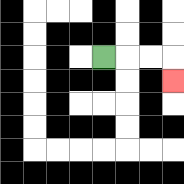{'start': '[4, 2]', 'end': '[7, 3]', 'path_directions': 'R,R,R,D', 'path_coordinates': '[[4, 2], [5, 2], [6, 2], [7, 2], [7, 3]]'}